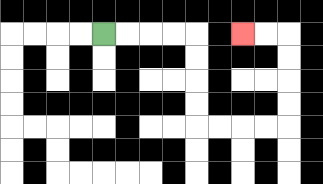{'start': '[4, 1]', 'end': '[10, 1]', 'path_directions': 'R,R,R,R,D,D,D,D,R,R,R,R,U,U,U,U,L,L', 'path_coordinates': '[[4, 1], [5, 1], [6, 1], [7, 1], [8, 1], [8, 2], [8, 3], [8, 4], [8, 5], [9, 5], [10, 5], [11, 5], [12, 5], [12, 4], [12, 3], [12, 2], [12, 1], [11, 1], [10, 1]]'}